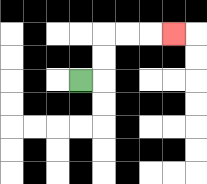{'start': '[3, 3]', 'end': '[7, 1]', 'path_directions': 'R,U,U,R,R,R', 'path_coordinates': '[[3, 3], [4, 3], [4, 2], [4, 1], [5, 1], [6, 1], [7, 1]]'}